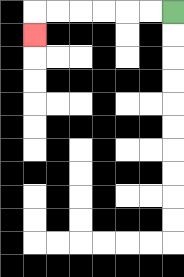{'start': '[7, 0]', 'end': '[1, 1]', 'path_directions': 'L,L,L,L,L,L,D', 'path_coordinates': '[[7, 0], [6, 0], [5, 0], [4, 0], [3, 0], [2, 0], [1, 0], [1, 1]]'}